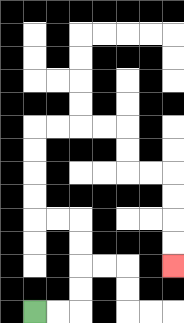{'start': '[1, 13]', 'end': '[7, 11]', 'path_directions': 'R,R,U,U,U,U,L,L,U,U,U,U,R,R,R,R,D,D,R,R,D,D,D,D', 'path_coordinates': '[[1, 13], [2, 13], [3, 13], [3, 12], [3, 11], [3, 10], [3, 9], [2, 9], [1, 9], [1, 8], [1, 7], [1, 6], [1, 5], [2, 5], [3, 5], [4, 5], [5, 5], [5, 6], [5, 7], [6, 7], [7, 7], [7, 8], [7, 9], [7, 10], [7, 11]]'}